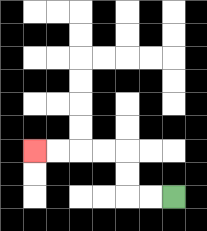{'start': '[7, 8]', 'end': '[1, 6]', 'path_directions': 'L,L,U,U,L,L,L,L', 'path_coordinates': '[[7, 8], [6, 8], [5, 8], [5, 7], [5, 6], [4, 6], [3, 6], [2, 6], [1, 6]]'}